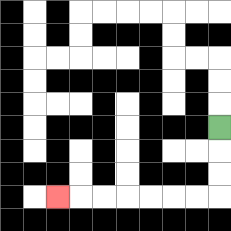{'start': '[9, 5]', 'end': '[2, 8]', 'path_directions': 'D,D,D,L,L,L,L,L,L,L', 'path_coordinates': '[[9, 5], [9, 6], [9, 7], [9, 8], [8, 8], [7, 8], [6, 8], [5, 8], [4, 8], [3, 8], [2, 8]]'}